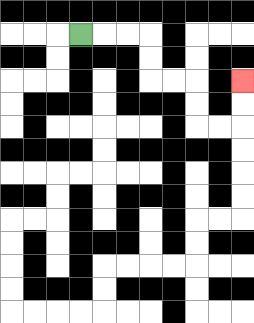{'start': '[3, 1]', 'end': '[10, 3]', 'path_directions': 'R,R,R,D,D,R,R,D,D,R,R,U,U', 'path_coordinates': '[[3, 1], [4, 1], [5, 1], [6, 1], [6, 2], [6, 3], [7, 3], [8, 3], [8, 4], [8, 5], [9, 5], [10, 5], [10, 4], [10, 3]]'}